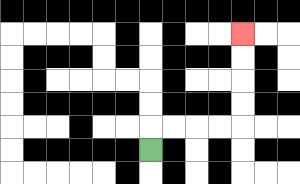{'start': '[6, 6]', 'end': '[10, 1]', 'path_directions': 'U,R,R,R,R,U,U,U,U', 'path_coordinates': '[[6, 6], [6, 5], [7, 5], [8, 5], [9, 5], [10, 5], [10, 4], [10, 3], [10, 2], [10, 1]]'}